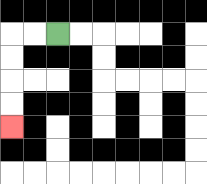{'start': '[2, 1]', 'end': '[0, 5]', 'path_directions': 'L,L,D,D,D,D', 'path_coordinates': '[[2, 1], [1, 1], [0, 1], [0, 2], [0, 3], [0, 4], [0, 5]]'}